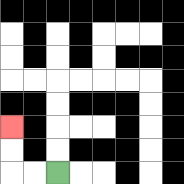{'start': '[2, 7]', 'end': '[0, 5]', 'path_directions': 'L,L,U,U', 'path_coordinates': '[[2, 7], [1, 7], [0, 7], [0, 6], [0, 5]]'}